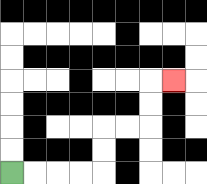{'start': '[0, 7]', 'end': '[7, 3]', 'path_directions': 'R,R,R,R,U,U,R,R,U,U,R', 'path_coordinates': '[[0, 7], [1, 7], [2, 7], [3, 7], [4, 7], [4, 6], [4, 5], [5, 5], [6, 5], [6, 4], [6, 3], [7, 3]]'}